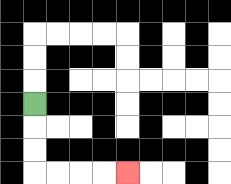{'start': '[1, 4]', 'end': '[5, 7]', 'path_directions': 'D,D,D,R,R,R,R', 'path_coordinates': '[[1, 4], [1, 5], [1, 6], [1, 7], [2, 7], [3, 7], [4, 7], [5, 7]]'}